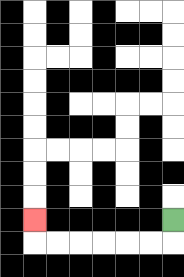{'start': '[7, 9]', 'end': '[1, 9]', 'path_directions': 'D,L,L,L,L,L,L,U', 'path_coordinates': '[[7, 9], [7, 10], [6, 10], [5, 10], [4, 10], [3, 10], [2, 10], [1, 10], [1, 9]]'}